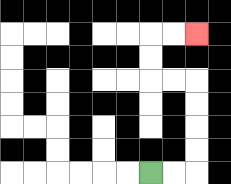{'start': '[6, 7]', 'end': '[8, 1]', 'path_directions': 'R,R,U,U,U,U,L,L,U,U,R,R', 'path_coordinates': '[[6, 7], [7, 7], [8, 7], [8, 6], [8, 5], [8, 4], [8, 3], [7, 3], [6, 3], [6, 2], [6, 1], [7, 1], [8, 1]]'}